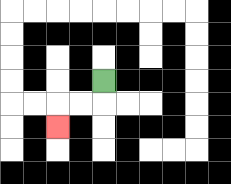{'start': '[4, 3]', 'end': '[2, 5]', 'path_directions': 'D,L,L,D', 'path_coordinates': '[[4, 3], [4, 4], [3, 4], [2, 4], [2, 5]]'}